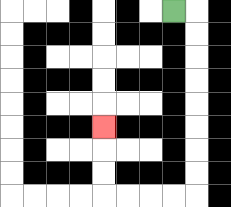{'start': '[7, 0]', 'end': '[4, 5]', 'path_directions': 'R,D,D,D,D,D,D,D,D,L,L,L,L,U,U,U', 'path_coordinates': '[[7, 0], [8, 0], [8, 1], [8, 2], [8, 3], [8, 4], [8, 5], [8, 6], [8, 7], [8, 8], [7, 8], [6, 8], [5, 8], [4, 8], [4, 7], [4, 6], [4, 5]]'}